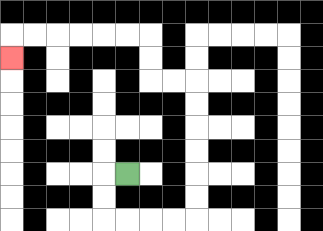{'start': '[5, 7]', 'end': '[0, 2]', 'path_directions': 'L,D,D,R,R,R,R,U,U,U,U,U,U,L,L,U,U,L,L,L,L,L,L,D', 'path_coordinates': '[[5, 7], [4, 7], [4, 8], [4, 9], [5, 9], [6, 9], [7, 9], [8, 9], [8, 8], [8, 7], [8, 6], [8, 5], [8, 4], [8, 3], [7, 3], [6, 3], [6, 2], [6, 1], [5, 1], [4, 1], [3, 1], [2, 1], [1, 1], [0, 1], [0, 2]]'}